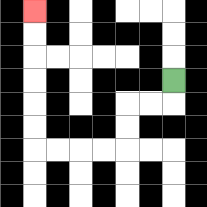{'start': '[7, 3]', 'end': '[1, 0]', 'path_directions': 'D,L,L,D,D,L,L,L,L,U,U,U,U,U,U', 'path_coordinates': '[[7, 3], [7, 4], [6, 4], [5, 4], [5, 5], [5, 6], [4, 6], [3, 6], [2, 6], [1, 6], [1, 5], [1, 4], [1, 3], [1, 2], [1, 1], [1, 0]]'}